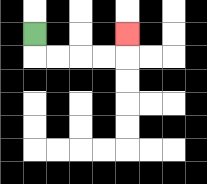{'start': '[1, 1]', 'end': '[5, 1]', 'path_directions': 'D,R,R,R,R,U', 'path_coordinates': '[[1, 1], [1, 2], [2, 2], [3, 2], [4, 2], [5, 2], [5, 1]]'}